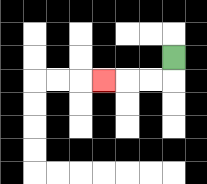{'start': '[7, 2]', 'end': '[4, 3]', 'path_directions': 'D,L,L,L', 'path_coordinates': '[[7, 2], [7, 3], [6, 3], [5, 3], [4, 3]]'}